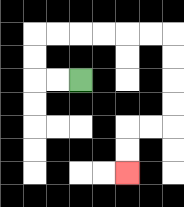{'start': '[3, 3]', 'end': '[5, 7]', 'path_directions': 'L,L,U,U,R,R,R,R,R,R,D,D,D,D,L,L,D,D', 'path_coordinates': '[[3, 3], [2, 3], [1, 3], [1, 2], [1, 1], [2, 1], [3, 1], [4, 1], [5, 1], [6, 1], [7, 1], [7, 2], [7, 3], [7, 4], [7, 5], [6, 5], [5, 5], [5, 6], [5, 7]]'}